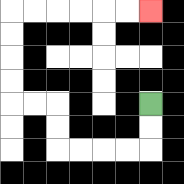{'start': '[6, 4]', 'end': '[6, 0]', 'path_directions': 'D,D,L,L,L,L,U,U,L,L,U,U,U,U,R,R,R,R,R,R', 'path_coordinates': '[[6, 4], [6, 5], [6, 6], [5, 6], [4, 6], [3, 6], [2, 6], [2, 5], [2, 4], [1, 4], [0, 4], [0, 3], [0, 2], [0, 1], [0, 0], [1, 0], [2, 0], [3, 0], [4, 0], [5, 0], [6, 0]]'}